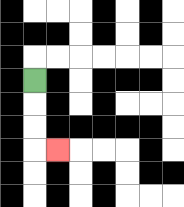{'start': '[1, 3]', 'end': '[2, 6]', 'path_directions': 'D,D,D,R', 'path_coordinates': '[[1, 3], [1, 4], [1, 5], [1, 6], [2, 6]]'}